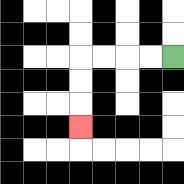{'start': '[7, 2]', 'end': '[3, 5]', 'path_directions': 'L,L,L,L,D,D,D', 'path_coordinates': '[[7, 2], [6, 2], [5, 2], [4, 2], [3, 2], [3, 3], [3, 4], [3, 5]]'}